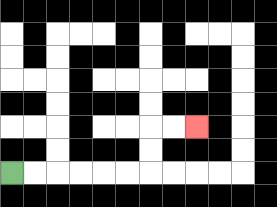{'start': '[0, 7]', 'end': '[8, 5]', 'path_directions': 'R,R,R,R,R,R,U,U,R,R', 'path_coordinates': '[[0, 7], [1, 7], [2, 7], [3, 7], [4, 7], [5, 7], [6, 7], [6, 6], [6, 5], [7, 5], [8, 5]]'}